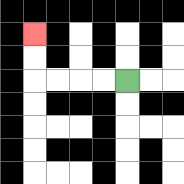{'start': '[5, 3]', 'end': '[1, 1]', 'path_directions': 'L,L,L,L,U,U', 'path_coordinates': '[[5, 3], [4, 3], [3, 3], [2, 3], [1, 3], [1, 2], [1, 1]]'}